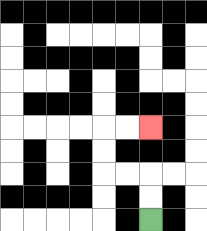{'start': '[6, 9]', 'end': '[6, 5]', 'path_directions': 'U,U,L,L,U,U,R,R', 'path_coordinates': '[[6, 9], [6, 8], [6, 7], [5, 7], [4, 7], [4, 6], [4, 5], [5, 5], [6, 5]]'}